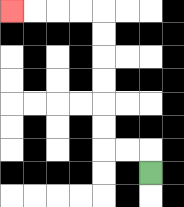{'start': '[6, 7]', 'end': '[0, 0]', 'path_directions': 'U,L,L,U,U,U,U,U,U,L,L,L,L', 'path_coordinates': '[[6, 7], [6, 6], [5, 6], [4, 6], [4, 5], [4, 4], [4, 3], [4, 2], [4, 1], [4, 0], [3, 0], [2, 0], [1, 0], [0, 0]]'}